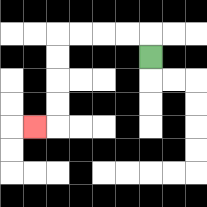{'start': '[6, 2]', 'end': '[1, 5]', 'path_directions': 'U,L,L,L,L,D,D,D,D,L', 'path_coordinates': '[[6, 2], [6, 1], [5, 1], [4, 1], [3, 1], [2, 1], [2, 2], [2, 3], [2, 4], [2, 5], [1, 5]]'}